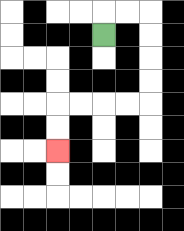{'start': '[4, 1]', 'end': '[2, 6]', 'path_directions': 'U,R,R,D,D,D,D,L,L,L,L,D,D', 'path_coordinates': '[[4, 1], [4, 0], [5, 0], [6, 0], [6, 1], [6, 2], [6, 3], [6, 4], [5, 4], [4, 4], [3, 4], [2, 4], [2, 5], [2, 6]]'}